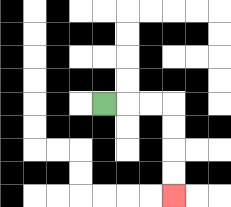{'start': '[4, 4]', 'end': '[7, 8]', 'path_directions': 'R,R,R,D,D,D,D', 'path_coordinates': '[[4, 4], [5, 4], [6, 4], [7, 4], [7, 5], [7, 6], [7, 7], [7, 8]]'}